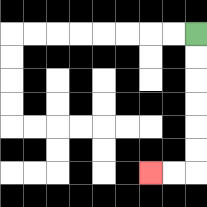{'start': '[8, 1]', 'end': '[6, 7]', 'path_directions': 'D,D,D,D,D,D,L,L', 'path_coordinates': '[[8, 1], [8, 2], [8, 3], [8, 4], [8, 5], [8, 6], [8, 7], [7, 7], [6, 7]]'}